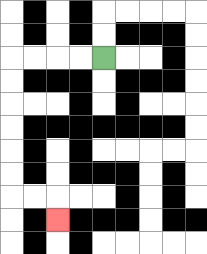{'start': '[4, 2]', 'end': '[2, 9]', 'path_directions': 'L,L,L,L,D,D,D,D,D,D,R,R,D', 'path_coordinates': '[[4, 2], [3, 2], [2, 2], [1, 2], [0, 2], [0, 3], [0, 4], [0, 5], [0, 6], [0, 7], [0, 8], [1, 8], [2, 8], [2, 9]]'}